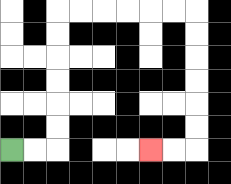{'start': '[0, 6]', 'end': '[6, 6]', 'path_directions': 'R,R,U,U,U,U,U,U,R,R,R,R,R,R,D,D,D,D,D,D,L,L', 'path_coordinates': '[[0, 6], [1, 6], [2, 6], [2, 5], [2, 4], [2, 3], [2, 2], [2, 1], [2, 0], [3, 0], [4, 0], [5, 0], [6, 0], [7, 0], [8, 0], [8, 1], [8, 2], [8, 3], [8, 4], [8, 5], [8, 6], [7, 6], [6, 6]]'}